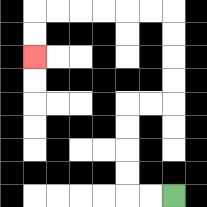{'start': '[7, 8]', 'end': '[1, 2]', 'path_directions': 'L,L,U,U,U,U,R,R,U,U,U,U,L,L,L,L,L,L,D,D', 'path_coordinates': '[[7, 8], [6, 8], [5, 8], [5, 7], [5, 6], [5, 5], [5, 4], [6, 4], [7, 4], [7, 3], [7, 2], [7, 1], [7, 0], [6, 0], [5, 0], [4, 0], [3, 0], [2, 0], [1, 0], [1, 1], [1, 2]]'}